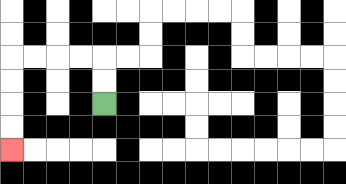{'start': '[4, 4]', 'end': '[0, 6]', 'path_directions': 'U,U,L,L,L,L,D,D,D,D', 'path_coordinates': '[[4, 4], [4, 3], [4, 2], [3, 2], [2, 2], [1, 2], [0, 2], [0, 3], [0, 4], [0, 5], [0, 6]]'}